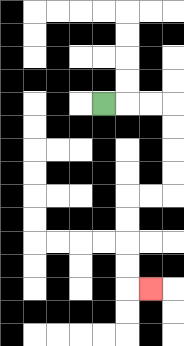{'start': '[4, 4]', 'end': '[6, 12]', 'path_directions': 'R,R,R,D,D,D,D,L,L,D,D,D,D,R', 'path_coordinates': '[[4, 4], [5, 4], [6, 4], [7, 4], [7, 5], [7, 6], [7, 7], [7, 8], [6, 8], [5, 8], [5, 9], [5, 10], [5, 11], [5, 12], [6, 12]]'}